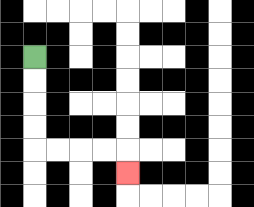{'start': '[1, 2]', 'end': '[5, 7]', 'path_directions': 'D,D,D,D,R,R,R,R,D', 'path_coordinates': '[[1, 2], [1, 3], [1, 4], [1, 5], [1, 6], [2, 6], [3, 6], [4, 6], [5, 6], [5, 7]]'}